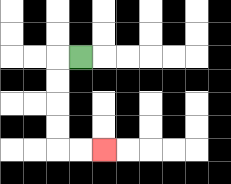{'start': '[3, 2]', 'end': '[4, 6]', 'path_directions': 'L,D,D,D,D,R,R', 'path_coordinates': '[[3, 2], [2, 2], [2, 3], [2, 4], [2, 5], [2, 6], [3, 6], [4, 6]]'}